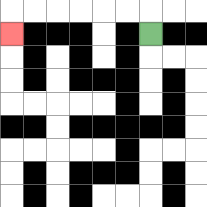{'start': '[6, 1]', 'end': '[0, 1]', 'path_directions': 'U,L,L,L,L,L,L,D', 'path_coordinates': '[[6, 1], [6, 0], [5, 0], [4, 0], [3, 0], [2, 0], [1, 0], [0, 0], [0, 1]]'}